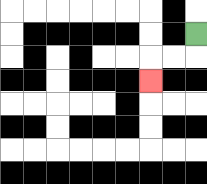{'start': '[8, 1]', 'end': '[6, 3]', 'path_directions': 'D,L,L,D', 'path_coordinates': '[[8, 1], [8, 2], [7, 2], [6, 2], [6, 3]]'}